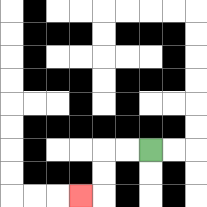{'start': '[6, 6]', 'end': '[3, 8]', 'path_directions': 'L,L,D,D,L', 'path_coordinates': '[[6, 6], [5, 6], [4, 6], [4, 7], [4, 8], [3, 8]]'}